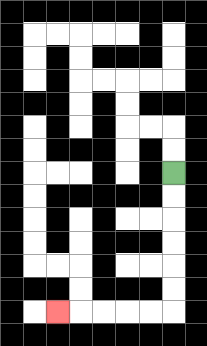{'start': '[7, 7]', 'end': '[2, 13]', 'path_directions': 'D,D,D,D,D,D,L,L,L,L,L', 'path_coordinates': '[[7, 7], [7, 8], [7, 9], [7, 10], [7, 11], [7, 12], [7, 13], [6, 13], [5, 13], [4, 13], [3, 13], [2, 13]]'}